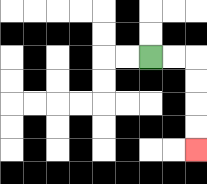{'start': '[6, 2]', 'end': '[8, 6]', 'path_directions': 'R,R,D,D,D,D', 'path_coordinates': '[[6, 2], [7, 2], [8, 2], [8, 3], [8, 4], [8, 5], [8, 6]]'}